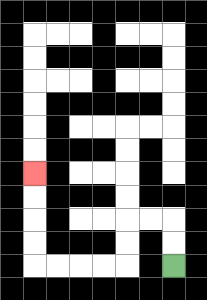{'start': '[7, 11]', 'end': '[1, 7]', 'path_directions': 'U,U,L,L,D,D,L,L,L,L,U,U,U,U', 'path_coordinates': '[[7, 11], [7, 10], [7, 9], [6, 9], [5, 9], [5, 10], [5, 11], [4, 11], [3, 11], [2, 11], [1, 11], [1, 10], [1, 9], [1, 8], [1, 7]]'}